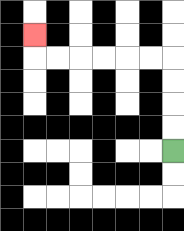{'start': '[7, 6]', 'end': '[1, 1]', 'path_directions': 'U,U,U,U,L,L,L,L,L,L,U', 'path_coordinates': '[[7, 6], [7, 5], [7, 4], [7, 3], [7, 2], [6, 2], [5, 2], [4, 2], [3, 2], [2, 2], [1, 2], [1, 1]]'}